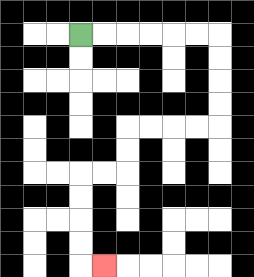{'start': '[3, 1]', 'end': '[4, 11]', 'path_directions': 'R,R,R,R,R,R,D,D,D,D,L,L,L,L,D,D,L,L,D,D,D,D,R', 'path_coordinates': '[[3, 1], [4, 1], [5, 1], [6, 1], [7, 1], [8, 1], [9, 1], [9, 2], [9, 3], [9, 4], [9, 5], [8, 5], [7, 5], [6, 5], [5, 5], [5, 6], [5, 7], [4, 7], [3, 7], [3, 8], [3, 9], [3, 10], [3, 11], [4, 11]]'}